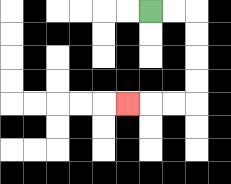{'start': '[6, 0]', 'end': '[5, 4]', 'path_directions': 'R,R,D,D,D,D,L,L,L', 'path_coordinates': '[[6, 0], [7, 0], [8, 0], [8, 1], [8, 2], [8, 3], [8, 4], [7, 4], [6, 4], [5, 4]]'}